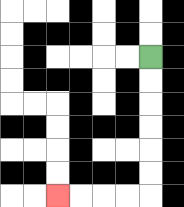{'start': '[6, 2]', 'end': '[2, 8]', 'path_directions': 'D,D,D,D,D,D,L,L,L,L', 'path_coordinates': '[[6, 2], [6, 3], [6, 4], [6, 5], [6, 6], [6, 7], [6, 8], [5, 8], [4, 8], [3, 8], [2, 8]]'}